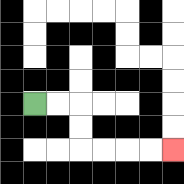{'start': '[1, 4]', 'end': '[7, 6]', 'path_directions': 'R,R,D,D,R,R,R,R', 'path_coordinates': '[[1, 4], [2, 4], [3, 4], [3, 5], [3, 6], [4, 6], [5, 6], [6, 6], [7, 6]]'}